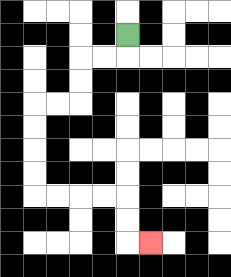{'start': '[5, 1]', 'end': '[6, 10]', 'path_directions': 'D,L,L,D,D,L,L,D,D,D,D,R,R,R,R,D,D,R', 'path_coordinates': '[[5, 1], [5, 2], [4, 2], [3, 2], [3, 3], [3, 4], [2, 4], [1, 4], [1, 5], [1, 6], [1, 7], [1, 8], [2, 8], [3, 8], [4, 8], [5, 8], [5, 9], [5, 10], [6, 10]]'}